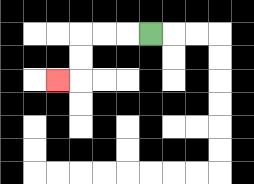{'start': '[6, 1]', 'end': '[2, 3]', 'path_directions': 'L,L,L,D,D,L', 'path_coordinates': '[[6, 1], [5, 1], [4, 1], [3, 1], [3, 2], [3, 3], [2, 3]]'}